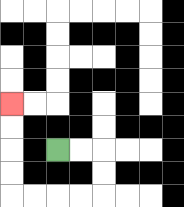{'start': '[2, 6]', 'end': '[0, 4]', 'path_directions': 'R,R,D,D,L,L,L,L,U,U,U,U', 'path_coordinates': '[[2, 6], [3, 6], [4, 6], [4, 7], [4, 8], [3, 8], [2, 8], [1, 8], [0, 8], [0, 7], [0, 6], [0, 5], [0, 4]]'}